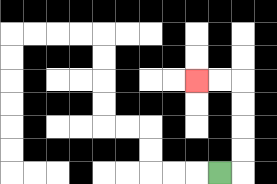{'start': '[9, 7]', 'end': '[8, 3]', 'path_directions': 'R,U,U,U,U,L,L', 'path_coordinates': '[[9, 7], [10, 7], [10, 6], [10, 5], [10, 4], [10, 3], [9, 3], [8, 3]]'}